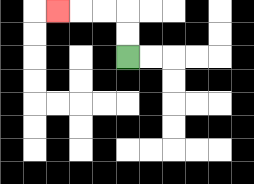{'start': '[5, 2]', 'end': '[2, 0]', 'path_directions': 'U,U,L,L,L', 'path_coordinates': '[[5, 2], [5, 1], [5, 0], [4, 0], [3, 0], [2, 0]]'}